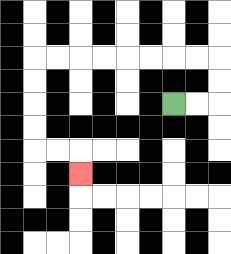{'start': '[7, 4]', 'end': '[3, 7]', 'path_directions': 'R,R,U,U,L,L,L,L,L,L,L,L,D,D,D,D,R,R,D', 'path_coordinates': '[[7, 4], [8, 4], [9, 4], [9, 3], [9, 2], [8, 2], [7, 2], [6, 2], [5, 2], [4, 2], [3, 2], [2, 2], [1, 2], [1, 3], [1, 4], [1, 5], [1, 6], [2, 6], [3, 6], [3, 7]]'}